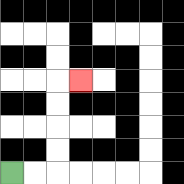{'start': '[0, 7]', 'end': '[3, 3]', 'path_directions': 'R,R,U,U,U,U,R', 'path_coordinates': '[[0, 7], [1, 7], [2, 7], [2, 6], [2, 5], [2, 4], [2, 3], [3, 3]]'}